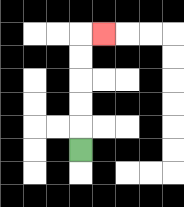{'start': '[3, 6]', 'end': '[4, 1]', 'path_directions': 'U,U,U,U,U,R', 'path_coordinates': '[[3, 6], [3, 5], [3, 4], [3, 3], [3, 2], [3, 1], [4, 1]]'}